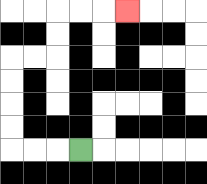{'start': '[3, 6]', 'end': '[5, 0]', 'path_directions': 'L,L,L,U,U,U,U,R,R,U,U,R,R,R', 'path_coordinates': '[[3, 6], [2, 6], [1, 6], [0, 6], [0, 5], [0, 4], [0, 3], [0, 2], [1, 2], [2, 2], [2, 1], [2, 0], [3, 0], [4, 0], [5, 0]]'}